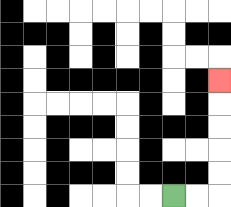{'start': '[7, 8]', 'end': '[9, 3]', 'path_directions': 'R,R,U,U,U,U,U', 'path_coordinates': '[[7, 8], [8, 8], [9, 8], [9, 7], [9, 6], [9, 5], [9, 4], [9, 3]]'}